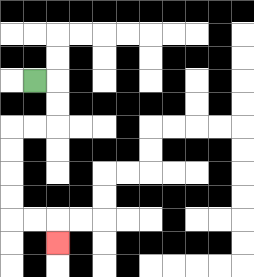{'start': '[1, 3]', 'end': '[2, 10]', 'path_directions': 'R,D,D,L,L,D,D,D,D,R,R,D', 'path_coordinates': '[[1, 3], [2, 3], [2, 4], [2, 5], [1, 5], [0, 5], [0, 6], [0, 7], [0, 8], [0, 9], [1, 9], [2, 9], [2, 10]]'}